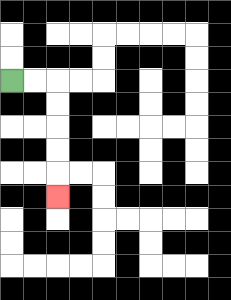{'start': '[0, 3]', 'end': '[2, 8]', 'path_directions': 'R,R,D,D,D,D,D', 'path_coordinates': '[[0, 3], [1, 3], [2, 3], [2, 4], [2, 5], [2, 6], [2, 7], [2, 8]]'}